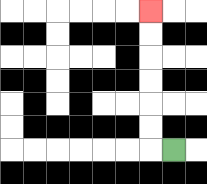{'start': '[7, 6]', 'end': '[6, 0]', 'path_directions': 'L,U,U,U,U,U,U', 'path_coordinates': '[[7, 6], [6, 6], [6, 5], [6, 4], [6, 3], [6, 2], [6, 1], [6, 0]]'}